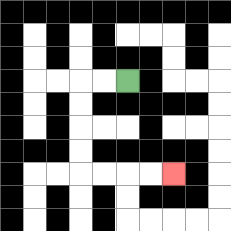{'start': '[5, 3]', 'end': '[7, 7]', 'path_directions': 'L,L,D,D,D,D,R,R,R,R', 'path_coordinates': '[[5, 3], [4, 3], [3, 3], [3, 4], [3, 5], [3, 6], [3, 7], [4, 7], [5, 7], [6, 7], [7, 7]]'}